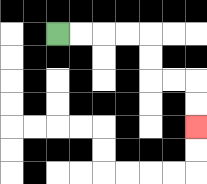{'start': '[2, 1]', 'end': '[8, 5]', 'path_directions': 'R,R,R,R,D,D,R,R,D,D', 'path_coordinates': '[[2, 1], [3, 1], [4, 1], [5, 1], [6, 1], [6, 2], [6, 3], [7, 3], [8, 3], [8, 4], [8, 5]]'}